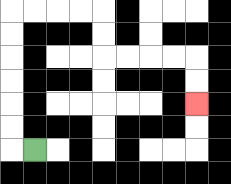{'start': '[1, 6]', 'end': '[8, 4]', 'path_directions': 'L,U,U,U,U,U,U,R,R,R,R,D,D,R,R,R,R,D,D', 'path_coordinates': '[[1, 6], [0, 6], [0, 5], [0, 4], [0, 3], [0, 2], [0, 1], [0, 0], [1, 0], [2, 0], [3, 0], [4, 0], [4, 1], [4, 2], [5, 2], [6, 2], [7, 2], [8, 2], [8, 3], [8, 4]]'}